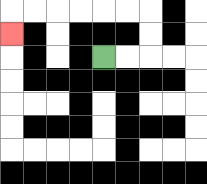{'start': '[4, 2]', 'end': '[0, 1]', 'path_directions': 'R,R,U,U,L,L,L,L,L,L,D', 'path_coordinates': '[[4, 2], [5, 2], [6, 2], [6, 1], [6, 0], [5, 0], [4, 0], [3, 0], [2, 0], [1, 0], [0, 0], [0, 1]]'}